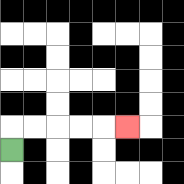{'start': '[0, 6]', 'end': '[5, 5]', 'path_directions': 'U,R,R,R,R,R', 'path_coordinates': '[[0, 6], [0, 5], [1, 5], [2, 5], [3, 5], [4, 5], [5, 5]]'}